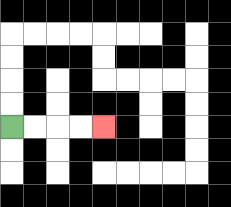{'start': '[0, 5]', 'end': '[4, 5]', 'path_directions': 'R,R,R,R', 'path_coordinates': '[[0, 5], [1, 5], [2, 5], [3, 5], [4, 5]]'}